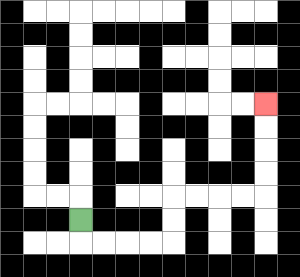{'start': '[3, 9]', 'end': '[11, 4]', 'path_directions': 'D,R,R,R,R,U,U,R,R,R,R,U,U,U,U', 'path_coordinates': '[[3, 9], [3, 10], [4, 10], [5, 10], [6, 10], [7, 10], [7, 9], [7, 8], [8, 8], [9, 8], [10, 8], [11, 8], [11, 7], [11, 6], [11, 5], [11, 4]]'}